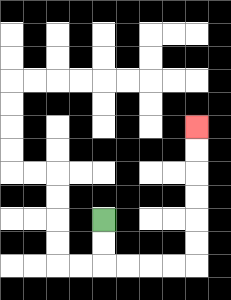{'start': '[4, 9]', 'end': '[8, 5]', 'path_directions': 'D,D,R,R,R,R,U,U,U,U,U,U', 'path_coordinates': '[[4, 9], [4, 10], [4, 11], [5, 11], [6, 11], [7, 11], [8, 11], [8, 10], [8, 9], [8, 8], [8, 7], [8, 6], [8, 5]]'}